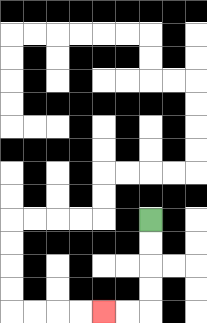{'start': '[6, 9]', 'end': '[4, 13]', 'path_directions': 'D,D,D,D,L,L', 'path_coordinates': '[[6, 9], [6, 10], [6, 11], [6, 12], [6, 13], [5, 13], [4, 13]]'}